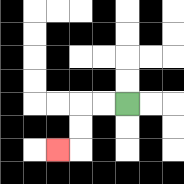{'start': '[5, 4]', 'end': '[2, 6]', 'path_directions': 'L,L,D,D,L', 'path_coordinates': '[[5, 4], [4, 4], [3, 4], [3, 5], [3, 6], [2, 6]]'}